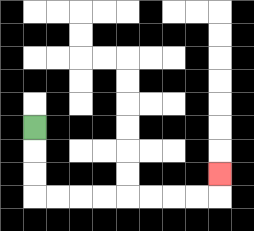{'start': '[1, 5]', 'end': '[9, 7]', 'path_directions': 'D,D,D,R,R,R,R,R,R,R,R,U', 'path_coordinates': '[[1, 5], [1, 6], [1, 7], [1, 8], [2, 8], [3, 8], [4, 8], [5, 8], [6, 8], [7, 8], [8, 8], [9, 8], [9, 7]]'}